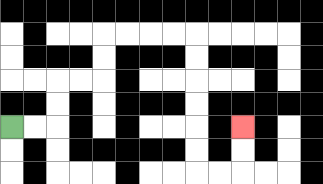{'start': '[0, 5]', 'end': '[10, 5]', 'path_directions': 'R,R,U,U,R,R,U,U,R,R,R,R,D,D,D,D,D,D,R,R,U,U', 'path_coordinates': '[[0, 5], [1, 5], [2, 5], [2, 4], [2, 3], [3, 3], [4, 3], [4, 2], [4, 1], [5, 1], [6, 1], [7, 1], [8, 1], [8, 2], [8, 3], [8, 4], [8, 5], [8, 6], [8, 7], [9, 7], [10, 7], [10, 6], [10, 5]]'}